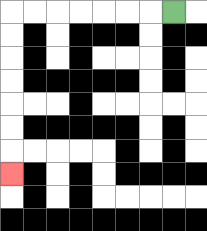{'start': '[7, 0]', 'end': '[0, 7]', 'path_directions': 'L,L,L,L,L,L,L,D,D,D,D,D,D,D', 'path_coordinates': '[[7, 0], [6, 0], [5, 0], [4, 0], [3, 0], [2, 0], [1, 0], [0, 0], [0, 1], [0, 2], [0, 3], [0, 4], [0, 5], [0, 6], [0, 7]]'}